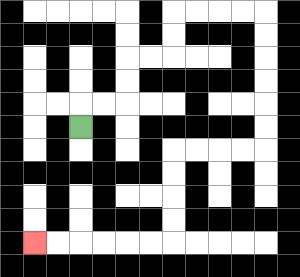{'start': '[3, 5]', 'end': '[1, 10]', 'path_directions': 'U,R,R,U,U,R,R,U,U,R,R,R,R,D,D,D,D,D,D,L,L,L,L,D,D,D,D,L,L,L,L,L,L', 'path_coordinates': '[[3, 5], [3, 4], [4, 4], [5, 4], [5, 3], [5, 2], [6, 2], [7, 2], [7, 1], [7, 0], [8, 0], [9, 0], [10, 0], [11, 0], [11, 1], [11, 2], [11, 3], [11, 4], [11, 5], [11, 6], [10, 6], [9, 6], [8, 6], [7, 6], [7, 7], [7, 8], [7, 9], [7, 10], [6, 10], [5, 10], [4, 10], [3, 10], [2, 10], [1, 10]]'}